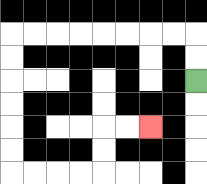{'start': '[8, 3]', 'end': '[6, 5]', 'path_directions': 'U,U,L,L,L,L,L,L,L,L,D,D,D,D,D,D,R,R,R,R,U,U,R,R', 'path_coordinates': '[[8, 3], [8, 2], [8, 1], [7, 1], [6, 1], [5, 1], [4, 1], [3, 1], [2, 1], [1, 1], [0, 1], [0, 2], [0, 3], [0, 4], [0, 5], [0, 6], [0, 7], [1, 7], [2, 7], [3, 7], [4, 7], [4, 6], [4, 5], [5, 5], [6, 5]]'}